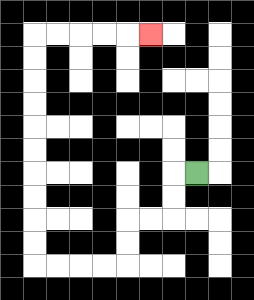{'start': '[8, 7]', 'end': '[6, 1]', 'path_directions': 'L,D,D,L,L,D,D,L,L,L,L,U,U,U,U,U,U,U,U,U,U,R,R,R,R,R', 'path_coordinates': '[[8, 7], [7, 7], [7, 8], [7, 9], [6, 9], [5, 9], [5, 10], [5, 11], [4, 11], [3, 11], [2, 11], [1, 11], [1, 10], [1, 9], [1, 8], [1, 7], [1, 6], [1, 5], [1, 4], [1, 3], [1, 2], [1, 1], [2, 1], [3, 1], [4, 1], [5, 1], [6, 1]]'}